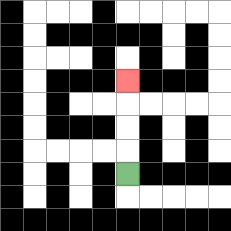{'start': '[5, 7]', 'end': '[5, 3]', 'path_directions': 'U,U,U,U', 'path_coordinates': '[[5, 7], [5, 6], [5, 5], [5, 4], [5, 3]]'}